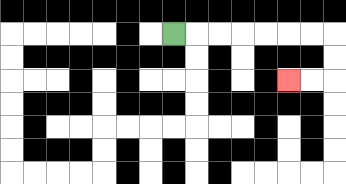{'start': '[7, 1]', 'end': '[12, 3]', 'path_directions': 'R,R,R,R,R,R,R,D,D,L,L', 'path_coordinates': '[[7, 1], [8, 1], [9, 1], [10, 1], [11, 1], [12, 1], [13, 1], [14, 1], [14, 2], [14, 3], [13, 3], [12, 3]]'}